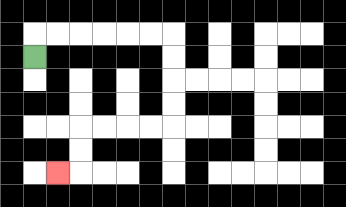{'start': '[1, 2]', 'end': '[2, 7]', 'path_directions': 'U,R,R,R,R,R,R,D,D,D,D,L,L,L,L,D,D,L', 'path_coordinates': '[[1, 2], [1, 1], [2, 1], [3, 1], [4, 1], [5, 1], [6, 1], [7, 1], [7, 2], [7, 3], [7, 4], [7, 5], [6, 5], [5, 5], [4, 5], [3, 5], [3, 6], [3, 7], [2, 7]]'}